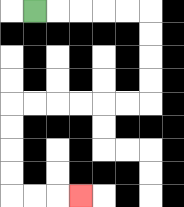{'start': '[1, 0]', 'end': '[3, 8]', 'path_directions': 'R,R,R,R,R,D,D,D,D,L,L,L,L,L,L,D,D,D,D,R,R,R', 'path_coordinates': '[[1, 0], [2, 0], [3, 0], [4, 0], [5, 0], [6, 0], [6, 1], [6, 2], [6, 3], [6, 4], [5, 4], [4, 4], [3, 4], [2, 4], [1, 4], [0, 4], [0, 5], [0, 6], [0, 7], [0, 8], [1, 8], [2, 8], [3, 8]]'}